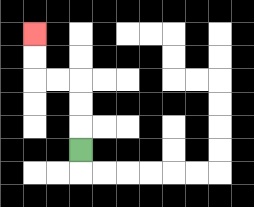{'start': '[3, 6]', 'end': '[1, 1]', 'path_directions': 'U,U,U,L,L,U,U', 'path_coordinates': '[[3, 6], [3, 5], [3, 4], [3, 3], [2, 3], [1, 3], [1, 2], [1, 1]]'}